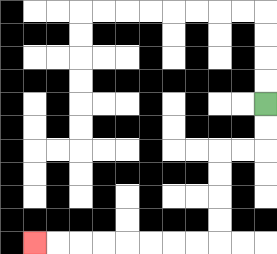{'start': '[11, 4]', 'end': '[1, 10]', 'path_directions': 'D,D,L,L,D,D,D,D,L,L,L,L,L,L,L,L', 'path_coordinates': '[[11, 4], [11, 5], [11, 6], [10, 6], [9, 6], [9, 7], [9, 8], [9, 9], [9, 10], [8, 10], [7, 10], [6, 10], [5, 10], [4, 10], [3, 10], [2, 10], [1, 10]]'}